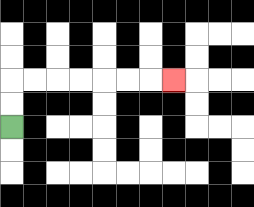{'start': '[0, 5]', 'end': '[7, 3]', 'path_directions': 'U,U,R,R,R,R,R,R,R', 'path_coordinates': '[[0, 5], [0, 4], [0, 3], [1, 3], [2, 3], [3, 3], [4, 3], [5, 3], [6, 3], [7, 3]]'}